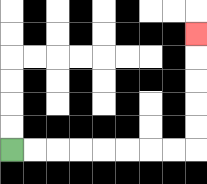{'start': '[0, 6]', 'end': '[8, 1]', 'path_directions': 'R,R,R,R,R,R,R,R,U,U,U,U,U', 'path_coordinates': '[[0, 6], [1, 6], [2, 6], [3, 6], [4, 6], [5, 6], [6, 6], [7, 6], [8, 6], [8, 5], [8, 4], [8, 3], [8, 2], [8, 1]]'}